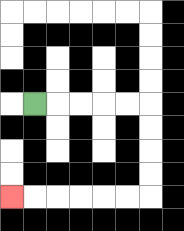{'start': '[1, 4]', 'end': '[0, 8]', 'path_directions': 'R,R,R,R,R,D,D,D,D,L,L,L,L,L,L', 'path_coordinates': '[[1, 4], [2, 4], [3, 4], [4, 4], [5, 4], [6, 4], [6, 5], [6, 6], [6, 7], [6, 8], [5, 8], [4, 8], [3, 8], [2, 8], [1, 8], [0, 8]]'}